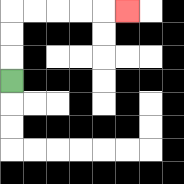{'start': '[0, 3]', 'end': '[5, 0]', 'path_directions': 'U,U,U,R,R,R,R,R', 'path_coordinates': '[[0, 3], [0, 2], [0, 1], [0, 0], [1, 0], [2, 0], [3, 0], [4, 0], [5, 0]]'}